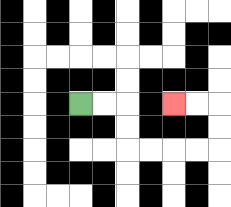{'start': '[3, 4]', 'end': '[7, 4]', 'path_directions': 'R,R,D,D,R,R,R,R,U,U,L,L', 'path_coordinates': '[[3, 4], [4, 4], [5, 4], [5, 5], [5, 6], [6, 6], [7, 6], [8, 6], [9, 6], [9, 5], [9, 4], [8, 4], [7, 4]]'}